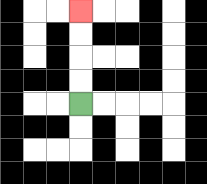{'start': '[3, 4]', 'end': '[3, 0]', 'path_directions': 'U,U,U,U', 'path_coordinates': '[[3, 4], [3, 3], [3, 2], [3, 1], [3, 0]]'}